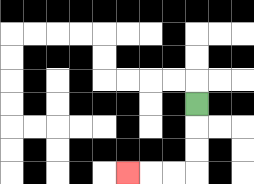{'start': '[8, 4]', 'end': '[5, 7]', 'path_directions': 'D,D,D,L,L,L', 'path_coordinates': '[[8, 4], [8, 5], [8, 6], [8, 7], [7, 7], [6, 7], [5, 7]]'}